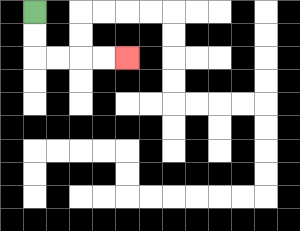{'start': '[1, 0]', 'end': '[5, 2]', 'path_directions': 'D,D,R,R,R,R', 'path_coordinates': '[[1, 0], [1, 1], [1, 2], [2, 2], [3, 2], [4, 2], [5, 2]]'}